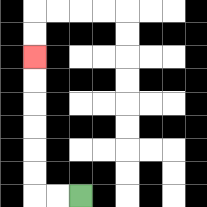{'start': '[3, 8]', 'end': '[1, 2]', 'path_directions': 'L,L,U,U,U,U,U,U', 'path_coordinates': '[[3, 8], [2, 8], [1, 8], [1, 7], [1, 6], [1, 5], [1, 4], [1, 3], [1, 2]]'}